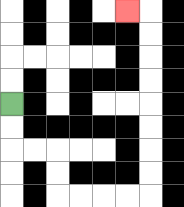{'start': '[0, 4]', 'end': '[5, 0]', 'path_directions': 'D,D,R,R,D,D,R,R,R,R,U,U,U,U,U,U,U,U,L', 'path_coordinates': '[[0, 4], [0, 5], [0, 6], [1, 6], [2, 6], [2, 7], [2, 8], [3, 8], [4, 8], [5, 8], [6, 8], [6, 7], [6, 6], [6, 5], [6, 4], [6, 3], [6, 2], [6, 1], [6, 0], [5, 0]]'}